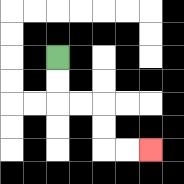{'start': '[2, 2]', 'end': '[6, 6]', 'path_directions': 'D,D,R,R,D,D,R,R', 'path_coordinates': '[[2, 2], [2, 3], [2, 4], [3, 4], [4, 4], [4, 5], [4, 6], [5, 6], [6, 6]]'}